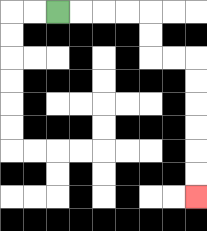{'start': '[2, 0]', 'end': '[8, 8]', 'path_directions': 'R,R,R,R,D,D,R,R,D,D,D,D,D,D', 'path_coordinates': '[[2, 0], [3, 0], [4, 0], [5, 0], [6, 0], [6, 1], [6, 2], [7, 2], [8, 2], [8, 3], [8, 4], [8, 5], [8, 6], [8, 7], [8, 8]]'}